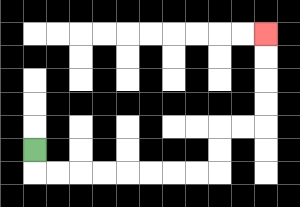{'start': '[1, 6]', 'end': '[11, 1]', 'path_directions': 'D,R,R,R,R,R,R,R,R,U,U,R,R,U,U,U,U', 'path_coordinates': '[[1, 6], [1, 7], [2, 7], [3, 7], [4, 7], [5, 7], [6, 7], [7, 7], [8, 7], [9, 7], [9, 6], [9, 5], [10, 5], [11, 5], [11, 4], [11, 3], [11, 2], [11, 1]]'}